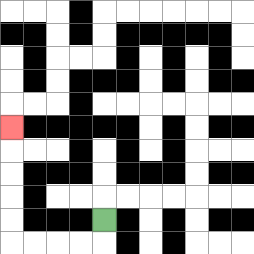{'start': '[4, 9]', 'end': '[0, 5]', 'path_directions': 'D,L,L,L,L,U,U,U,U,U', 'path_coordinates': '[[4, 9], [4, 10], [3, 10], [2, 10], [1, 10], [0, 10], [0, 9], [0, 8], [0, 7], [0, 6], [0, 5]]'}